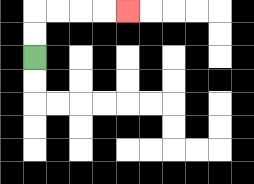{'start': '[1, 2]', 'end': '[5, 0]', 'path_directions': 'U,U,R,R,R,R', 'path_coordinates': '[[1, 2], [1, 1], [1, 0], [2, 0], [3, 0], [4, 0], [5, 0]]'}